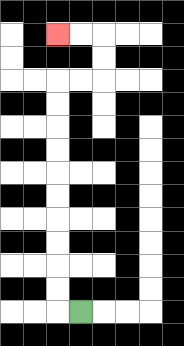{'start': '[3, 13]', 'end': '[2, 1]', 'path_directions': 'L,U,U,U,U,U,U,U,U,U,U,R,R,U,U,L,L', 'path_coordinates': '[[3, 13], [2, 13], [2, 12], [2, 11], [2, 10], [2, 9], [2, 8], [2, 7], [2, 6], [2, 5], [2, 4], [2, 3], [3, 3], [4, 3], [4, 2], [4, 1], [3, 1], [2, 1]]'}